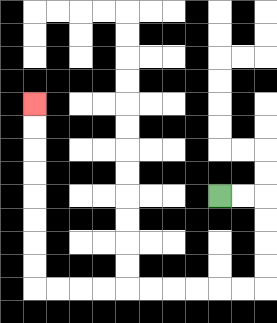{'start': '[9, 8]', 'end': '[1, 4]', 'path_directions': 'R,R,D,D,D,D,L,L,L,L,L,L,L,L,L,L,U,U,U,U,U,U,U,U', 'path_coordinates': '[[9, 8], [10, 8], [11, 8], [11, 9], [11, 10], [11, 11], [11, 12], [10, 12], [9, 12], [8, 12], [7, 12], [6, 12], [5, 12], [4, 12], [3, 12], [2, 12], [1, 12], [1, 11], [1, 10], [1, 9], [1, 8], [1, 7], [1, 6], [1, 5], [1, 4]]'}